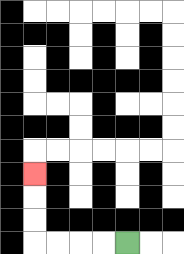{'start': '[5, 10]', 'end': '[1, 7]', 'path_directions': 'L,L,L,L,U,U,U', 'path_coordinates': '[[5, 10], [4, 10], [3, 10], [2, 10], [1, 10], [1, 9], [1, 8], [1, 7]]'}